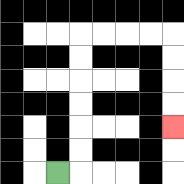{'start': '[2, 7]', 'end': '[7, 5]', 'path_directions': 'R,U,U,U,U,U,U,R,R,R,R,D,D,D,D', 'path_coordinates': '[[2, 7], [3, 7], [3, 6], [3, 5], [3, 4], [3, 3], [3, 2], [3, 1], [4, 1], [5, 1], [6, 1], [7, 1], [7, 2], [7, 3], [7, 4], [7, 5]]'}